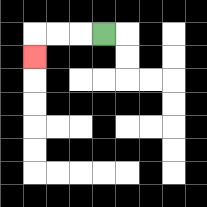{'start': '[4, 1]', 'end': '[1, 2]', 'path_directions': 'L,L,L,D', 'path_coordinates': '[[4, 1], [3, 1], [2, 1], [1, 1], [1, 2]]'}